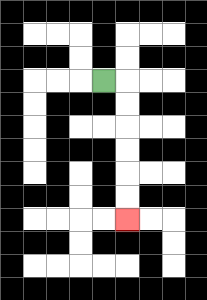{'start': '[4, 3]', 'end': '[5, 9]', 'path_directions': 'R,D,D,D,D,D,D', 'path_coordinates': '[[4, 3], [5, 3], [5, 4], [5, 5], [5, 6], [5, 7], [5, 8], [5, 9]]'}